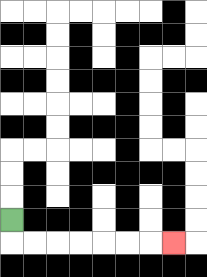{'start': '[0, 9]', 'end': '[7, 10]', 'path_directions': 'D,R,R,R,R,R,R,R', 'path_coordinates': '[[0, 9], [0, 10], [1, 10], [2, 10], [3, 10], [4, 10], [5, 10], [6, 10], [7, 10]]'}